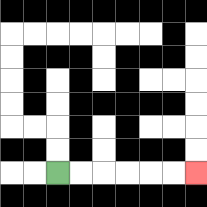{'start': '[2, 7]', 'end': '[8, 7]', 'path_directions': 'R,R,R,R,R,R', 'path_coordinates': '[[2, 7], [3, 7], [4, 7], [5, 7], [6, 7], [7, 7], [8, 7]]'}